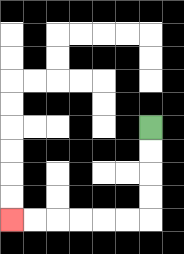{'start': '[6, 5]', 'end': '[0, 9]', 'path_directions': 'D,D,D,D,L,L,L,L,L,L', 'path_coordinates': '[[6, 5], [6, 6], [6, 7], [6, 8], [6, 9], [5, 9], [4, 9], [3, 9], [2, 9], [1, 9], [0, 9]]'}